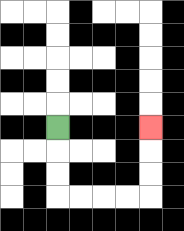{'start': '[2, 5]', 'end': '[6, 5]', 'path_directions': 'D,D,D,R,R,R,R,U,U,U', 'path_coordinates': '[[2, 5], [2, 6], [2, 7], [2, 8], [3, 8], [4, 8], [5, 8], [6, 8], [6, 7], [6, 6], [6, 5]]'}